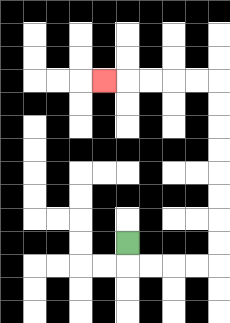{'start': '[5, 10]', 'end': '[4, 3]', 'path_directions': 'D,R,R,R,R,U,U,U,U,U,U,U,U,L,L,L,L,L', 'path_coordinates': '[[5, 10], [5, 11], [6, 11], [7, 11], [8, 11], [9, 11], [9, 10], [9, 9], [9, 8], [9, 7], [9, 6], [9, 5], [9, 4], [9, 3], [8, 3], [7, 3], [6, 3], [5, 3], [4, 3]]'}